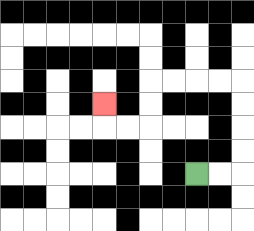{'start': '[8, 7]', 'end': '[4, 4]', 'path_directions': 'R,R,U,U,U,U,L,L,L,L,D,D,L,L,U', 'path_coordinates': '[[8, 7], [9, 7], [10, 7], [10, 6], [10, 5], [10, 4], [10, 3], [9, 3], [8, 3], [7, 3], [6, 3], [6, 4], [6, 5], [5, 5], [4, 5], [4, 4]]'}